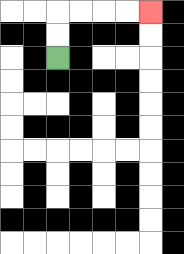{'start': '[2, 2]', 'end': '[6, 0]', 'path_directions': 'U,U,R,R,R,R', 'path_coordinates': '[[2, 2], [2, 1], [2, 0], [3, 0], [4, 0], [5, 0], [6, 0]]'}